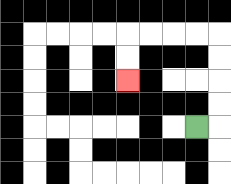{'start': '[8, 5]', 'end': '[5, 3]', 'path_directions': 'R,U,U,U,U,L,L,L,L,D,D', 'path_coordinates': '[[8, 5], [9, 5], [9, 4], [9, 3], [9, 2], [9, 1], [8, 1], [7, 1], [6, 1], [5, 1], [5, 2], [5, 3]]'}